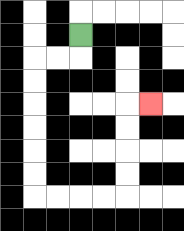{'start': '[3, 1]', 'end': '[6, 4]', 'path_directions': 'D,L,L,D,D,D,D,D,D,R,R,R,R,U,U,U,U,R', 'path_coordinates': '[[3, 1], [3, 2], [2, 2], [1, 2], [1, 3], [1, 4], [1, 5], [1, 6], [1, 7], [1, 8], [2, 8], [3, 8], [4, 8], [5, 8], [5, 7], [5, 6], [5, 5], [5, 4], [6, 4]]'}